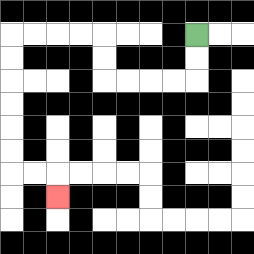{'start': '[8, 1]', 'end': '[2, 8]', 'path_directions': 'D,D,L,L,L,L,U,U,L,L,L,L,D,D,D,D,D,D,R,R,D', 'path_coordinates': '[[8, 1], [8, 2], [8, 3], [7, 3], [6, 3], [5, 3], [4, 3], [4, 2], [4, 1], [3, 1], [2, 1], [1, 1], [0, 1], [0, 2], [0, 3], [0, 4], [0, 5], [0, 6], [0, 7], [1, 7], [2, 7], [2, 8]]'}